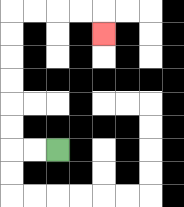{'start': '[2, 6]', 'end': '[4, 1]', 'path_directions': 'L,L,U,U,U,U,U,U,R,R,R,R,D', 'path_coordinates': '[[2, 6], [1, 6], [0, 6], [0, 5], [0, 4], [0, 3], [0, 2], [0, 1], [0, 0], [1, 0], [2, 0], [3, 0], [4, 0], [4, 1]]'}